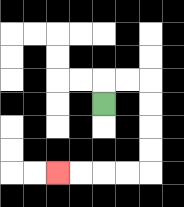{'start': '[4, 4]', 'end': '[2, 7]', 'path_directions': 'U,R,R,D,D,D,D,L,L,L,L', 'path_coordinates': '[[4, 4], [4, 3], [5, 3], [6, 3], [6, 4], [6, 5], [6, 6], [6, 7], [5, 7], [4, 7], [3, 7], [2, 7]]'}